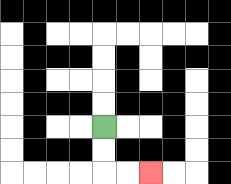{'start': '[4, 5]', 'end': '[6, 7]', 'path_directions': 'D,D,R,R', 'path_coordinates': '[[4, 5], [4, 6], [4, 7], [5, 7], [6, 7]]'}